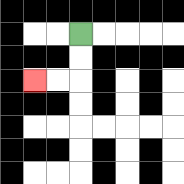{'start': '[3, 1]', 'end': '[1, 3]', 'path_directions': 'D,D,L,L', 'path_coordinates': '[[3, 1], [3, 2], [3, 3], [2, 3], [1, 3]]'}